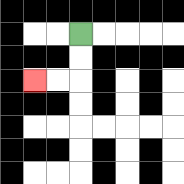{'start': '[3, 1]', 'end': '[1, 3]', 'path_directions': 'D,D,L,L', 'path_coordinates': '[[3, 1], [3, 2], [3, 3], [2, 3], [1, 3]]'}